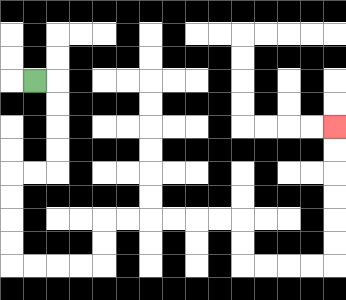{'start': '[1, 3]', 'end': '[14, 5]', 'path_directions': 'R,D,D,D,D,L,L,D,D,D,D,R,R,R,R,U,U,R,R,R,R,R,R,D,D,R,R,R,R,U,U,U,U,U,U', 'path_coordinates': '[[1, 3], [2, 3], [2, 4], [2, 5], [2, 6], [2, 7], [1, 7], [0, 7], [0, 8], [0, 9], [0, 10], [0, 11], [1, 11], [2, 11], [3, 11], [4, 11], [4, 10], [4, 9], [5, 9], [6, 9], [7, 9], [8, 9], [9, 9], [10, 9], [10, 10], [10, 11], [11, 11], [12, 11], [13, 11], [14, 11], [14, 10], [14, 9], [14, 8], [14, 7], [14, 6], [14, 5]]'}